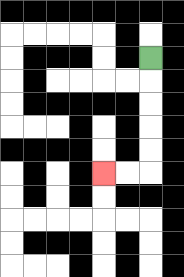{'start': '[6, 2]', 'end': '[4, 7]', 'path_directions': 'D,D,D,D,D,L,L', 'path_coordinates': '[[6, 2], [6, 3], [6, 4], [6, 5], [6, 6], [6, 7], [5, 7], [4, 7]]'}